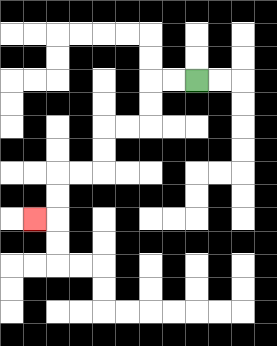{'start': '[8, 3]', 'end': '[1, 9]', 'path_directions': 'L,L,D,D,L,L,D,D,L,L,D,D,L', 'path_coordinates': '[[8, 3], [7, 3], [6, 3], [6, 4], [6, 5], [5, 5], [4, 5], [4, 6], [4, 7], [3, 7], [2, 7], [2, 8], [2, 9], [1, 9]]'}